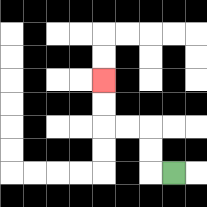{'start': '[7, 7]', 'end': '[4, 3]', 'path_directions': 'L,U,U,L,L,U,U', 'path_coordinates': '[[7, 7], [6, 7], [6, 6], [6, 5], [5, 5], [4, 5], [4, 4], [4, 3]]'}